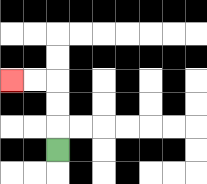{'start': '[2, 6]', 'end': '[0, 3]', 'path_directions': 'U,U,U,L,L', 'path_coordinates': '[[2, 6], [2, 5], [2, 4], [2, 3], [1, 3], [0, 3]]'}